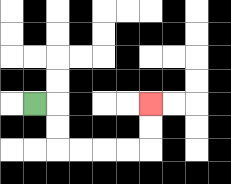{'start': '[1, 4]', 'end': '[6, 4]', 'path_directions': 'R,D,D,R,R,R,R,U,U', 'path_coordinates': '[[1, 4], [2, 4], [2, 5], [2, 6], [3, 6], [4, 6], [5, 6], [6, 6], [6, 5], [6, 4]]'}